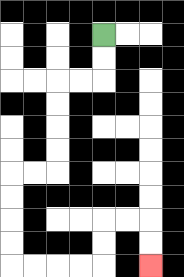{'start': '[4, 1]', 'end': '[6, 11]', 'path_directions': 'D,D,L,L,D,D,D,D,L,L,D,D,D,D,R,R,R,R,U,U,R,R,D,D', 'path_coordinates': '[[4, 1], [4, 2], [4, 3], [3, 3], [2, 3], [2, 4], [2, 5], [2, 6], [2, 7], [1, 7], [0, 7], [0, 8], [0, 9], [0, 10], [0, 11], [1, 11], [2, 11], [3, 11], [4, 11], [4, 10], [4, 9], [5, 9], [6, 9], [6, 10], [6, 11]]'}